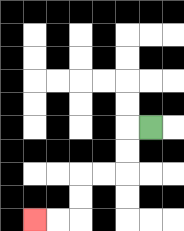{'start': '[6, 5]', 'end': '[1, 9]', 'path_directions': 'L,D,D,L,L,D,D,L,L', 'path_coordinates': '[[6, 5], [5, 5], [5, 6], [5, 7], [4, 7], [3, 7], [3, 8], [3, 9], [2, 9], [1, 9]]'}